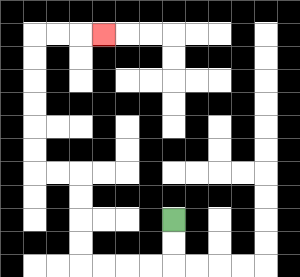{'start': '[7, 9]', 'end': '[4, 1]', 'path_directions': 'D,D,L,L,L,L,U,U,U,U,L,L,U,U,U,U,U,U,R,R,R', 'path_coordinates': '[[7, 9], [7, 10], [7, 11], [6, 11], [5, 11], [4, 11], [3, 11], [3, 10], [3, 9], [3, 8], [3, 7], [2, 7], [1, 7], [1, 6], [1, 5], [1, 4], [1, 3], [1, 2], [1, 1], [2, 1], [3, 1], [4, 1]]'}